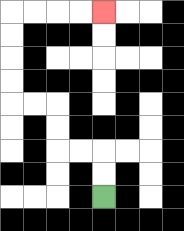{'start': '[4, 8]', 'end': '[4, 0]', 'path_directions': 'U,U,L,L,U,U,L,L,U,U,U,U,R,R,R,R', 'path_coordinates': '[[4, 8], [4, 7], [4, 6], [3, 6], [2, 6], [2, 5], [2, 4], [1, 4], [0, 4], [0, 3], [0, 2], [0, 1], [0, 0], [1, 0], [2, 0], [3, 0], [4, 0]]'}